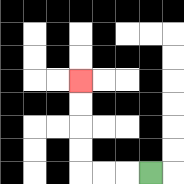{'start': '[6, 7]', 'end': '[3, 3]', 'path_directions': 'L,L,L,U,U,U,U', 'path_coordinates': '[[6, 7], [5, 7], [4, 7], [3, 7], [3, 6], [3, 5], [3, 4], [3, 3]]'}